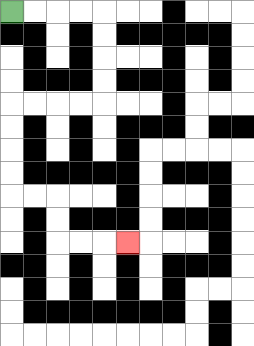{'start': '[0, 0]', 'end': '[5, 10]', 'path_directions': 'R,R,R,R,D,D,D,D,L,L,L,L,D,D,D,D,R,R,D,D,R,R,R', 'path_coordinates': '[[0, 0], [1, 0], [2, 0], [3, 0], [4, 0], [4, 1], [4, 2], [4, 3], [4, 4], [3, 4], [2, 4], [1, 4], [0, 4], [0, 5], [0, 6], [0, 7], [0, 8], [1, 8], [2, 8], [2, 9], [2, 10], [3, 10], [4, 10], [5, 10]]'}